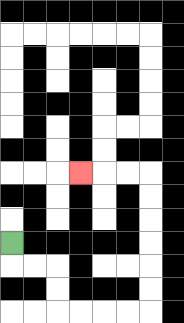{'start': '[0, 10]', 'end': '[3, 7]', 'path_directions': 'D,R,R,D,D,R,R,R,R,U,U,U,U,U,U,L,L,L', 'path_coordinates': '[[0, 10], [0, 11], [1, 11], [2, 11], [2, 12], [2, 13], [3, 13], [4, 13], [5, 13], [6, 13], [6, 12], [6, 11], [6, 10], [6, 9], [6, 8], [6, 7], [5, 7], [4, 7], [3, 7]]'}